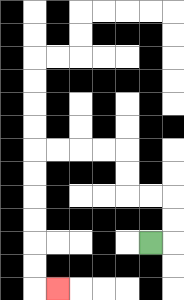{'start': '[6, 10]', 'end': '[2, 12]', 'path_directions': 'R,U,U,L,L,U,U,L,L,L,L,D,D,D,D,D,D,R', 'path_coordinates': '[[6, 10], [7, 10], [7, 9], [7, 8], [6, 8], [5, 8], [5, 7], [5, 6], [4, 6], [3, 6], [2, 6], [1, 6], [1, 7], [1, 8], [1, 9], [1, 10], [1, 11], [1, 12], [2, 12]]'}